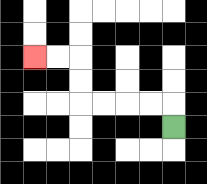{'start': '[7, 5]', 'end': '[1, 2]', 'path_directions': 'U,L,L,L,L,U,U,L,L', 'path_coordinates': '[[7, 5], [7, 4], [6, 4], [5, 4], [4, 4], [3, 4], [3, 3], [3, 2], [2, 2], [1, 2]]'}